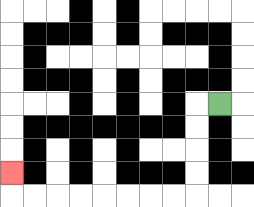{'start': '[9, 4]', 'end': '[0, 7]', 'path_directions': 'L,D,D,D,D,L,L,L,L,L,L,L,L,U', 'path_coordinates': '[[9, 4], [8, 4], [8, 5], [8, 6], [8, 7], [8, 8], [7, 8], [6, 8], [5, 8], [4, 8], [3, 8], [2, 8], [1, 8], [0, 8], [0, 7]]'}